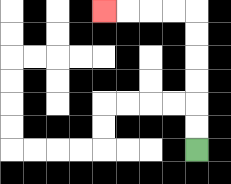{'start': '[8, 6]', 'end': '[4, 0]', 'path_directions': 'U,U,U,U,U,U,L,L,L,L', 'path_coordinates': '[[8, 6], [8, 5], [8, 4], [8, 3], [8, 2], [8, 1], [8, 0], [7, 0], [6, 0], [5, 0], [4, 0]]'}